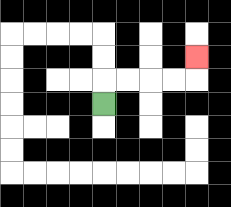{'start': '[4, 4]', 'end': '[8, 2]', 'path_directions': 'U,R,R,R,R,U', 'path_coordinates': '[[4, 4], [4, 3], [5, 3], [6, 3], [7, 3], [8, 3], [8, 2]]'}